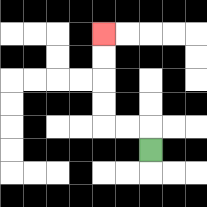{'start': '[6, 6]', 'end': '[4, 1]', 'path_directions': 'U,L,L,U,U,U,U', 'path_coordinates': '[[6, 6], [6, 5], [5, 5], [4, 5], [4, 4], [4, 3], [4, 2], [4, 1]]'}